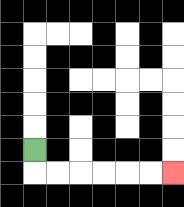{'start': '[1, 6]', 'end': '[7, 7]', 'path_directions': 'D,R,R,R,R,R,R', 'path_coordinates': '[[1, 6], [1, 7], [2, 7], [3, 7], [4, 7], [5, 7], [6, 7], [7, 7]]'}